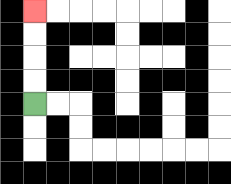{'start': '[1, 4]', 'end': '[1, 0]', 'path_directions': 'U,U,U,U', 'path_coordinates': '[[1, 4], [1, 3], [1, 2], [1, 1], [1, 0]]'}